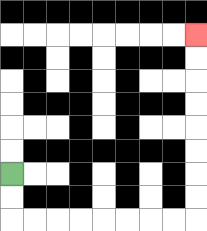{'start': '[0, 7]', 'end': '[8, 1]', 'path_directions': 'D,D,R,R,R,R,R,R,R,R,U,U,U,U,U,U,U,U', 'path_coordinates': '[[0, 7], [0, 8], [0, 9], [1, 9], [2, 9], [3, 9], [4, 9], [5, 9], [6, 9], [7, 9], [8, 9], [8, 8], [8, 7], [8, 6], [8, 5], [8, 4], [8, 3], [8, 2], [8, 1]]'}